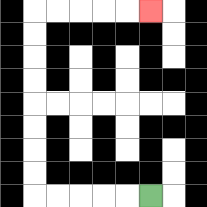{'start': '[6, 8]', 'end': '[6, 0]', 'path_directions': 'L,L,L,L,L,U,U,U,U,U,U,U,U,R,R,R,R,R', 'path_coordinates': '[[6, 8], [5, 8], [4, 8], [3, 8], [2, 8], [1, 8], [1, 7], [1, 6], [1, 5], [1, 4], [1, 3], [1, 2], [1, 1], [1, 0], [2, 0], [3, 0], [4, 0], [5, 0], [6, 0]]'}